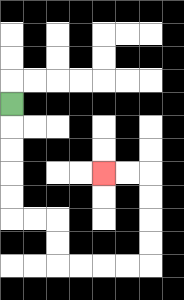{'start': '[0, 4]', 'end': '[4, 7]', 'path_directions': 'D,D,D,D,D,R,R,D,D,R,R,R,R,U,U,U,U,L,L', 'path_coordinates': '[[0, 4], [0, 5], [0, 6], [0, 7], [0, 8], [0, 9], [1, 9], [2, 9], [2, 10], [2, 11], [3, 11], [4, 11], [5, 11], [6, 11], [6, 10], [6, 9], [6, 8], [6, 7], [5, 7], [4, 7]]'}